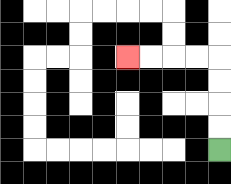{'start': '[9, 6]', 'end': '[5, 2]', 'path_directions': 'U,U,U,U,L,L,L,L', 'path_coordinates': '[[9, 6], [9, 5], [9, 4], [9, 3], [9, 2], [8, 2], [7, 2], [6, 2], [5, 2]]'}